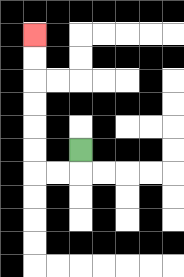{'start': '[3, 6]', 'end': '[1, 1]', 'path_directions': 'D,L,L,U,U,U,U,U,U', 'path_coordinates': '[[3, 6], [3, 7], [2, 7], [1, 7], [1, 6], [1, 5], [1, 4], [1, 3], [1, 2], [1, 1]]'}